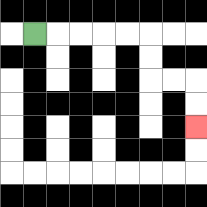{'start': '[1, 1]', 'end': '[8, 5]', 'path_directions': 'R,R,R,R,R,D,D,R,R,D,D', 'path_coordinates': '[[1, 1], [2, 1], [3, 1], [4, 1], [5, 1], [6, 1], [6, 2], [6, 3], [7, 3], [8, 3], [8, 4], [8, 5]]'}